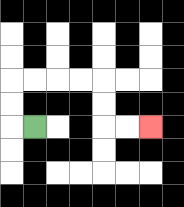{'start': '[1, 5]', 'end': '[6, 5]', 'path_directions': 'L,U,U,R,R,R,R,D,D,R,R', 'path_coordinates': '[[1, 5], [0, 5], [0, 4], [0, 3], [1, 3], [2, 3], [3, 3], [4, 3], [4, 4], [4, 5], [5, 5], [6, 5]]'}